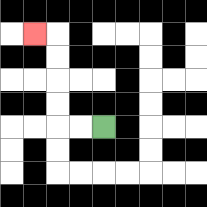{'start': '[4, 5]', 'end': '[1, 1]', 'path_directions': 'L,L,U,U,U,U,L', 'path_coordinates': '[[4, 5], [3, 5], [2, 5], [2, 4], [2, 3], [2, 2], [2, 1], [1, 1]]'}